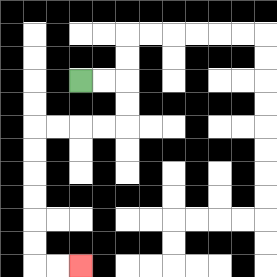{'start': '[3, 3]', 'end': '[3, 11]', 'path_directions': 'R,R,D,D,L,L,L,L,D,D,D,D,D,D,R,R', 'path_coordinates': '[[3, 3], [4, 3], [5, 3], [5, 4], [5, 5], [4, 5], [3, 5], [2, 5], [1, 5], [1, 6], [1, 7], [1, 8], [1, 9], [1, 10], [1, 11], [2, 11], [3, 11]]'}